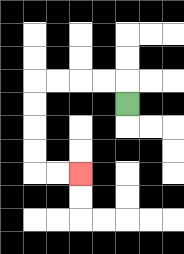{'start': '[5, 4]', 'end': '[3, 7]', 'path_directions': 'U,L,L,L,L,D,D,D,D,R,R', 'path_coordinates': '[[5, 4], [5, 3], [4, 3], [3, 3], [2, 3], [1, 3], [1, 4], [1, 5], [1, 6], [1, 7], [2, 7], [3, 7]]'}